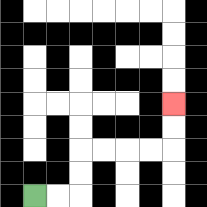{'start': '[1, 8]', 'end': '[7, 4]', 'path_directions': 'R,R,U,U,R,R,R,R,U,U', 'path_coordinates': '[[1, 8], [2, 8], [3, 8], [3, 7], [3, 6], [4, 6], [5, 6], [6, 6], [7, 6], [7, 5], [7, 4]]'}